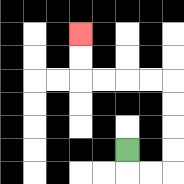{'start': '[5, 6]', 'end': '[3, 1]', 'path_directions': 'D,R,R,U,U,U,U,L,L,L,L,U,U', 'path_coordinates': '[[5, 6], [5, 7], [6, 7], [7, 7], [7, 6], [7, 5], [7, 4], [7, 3], [6, 3], [5, 3], [4, 3], [3, 3], [3, 2], [3, 1]]'}